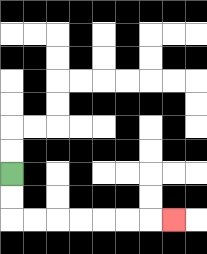{'start': '[0, 7]', 'end': '[7, 9]', 'path_directions': 'D,D,R,R,R,R,R,R,R', 'path_coordinates': '[[0, 7], [0, 8], [0, 9], [1, 9], [2, 9], [3, 9], [4, 9], [5, 9], [6, 9], [7, 9]]'}